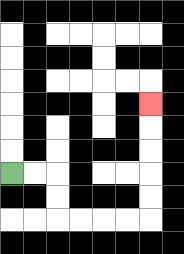{'start': '[0, 7]', 'end': '[6, 4]', 'path_directions': 'R,R,D,D,R,R,R,R,U,U,U,U,U', 'path_coordinates': '[[0, 7], [1, 7], [2, 7], [2, 8], [2, 9], [3, 9], [4, 9], [5, 9], [6, 9], [6, 8], [6, 7], [6, 6], [6, 5], [6, 4]]'}